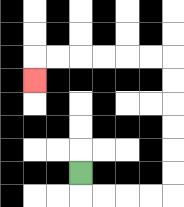{'start': '[3, 7]', 'end': '[1, 3]', 'path_directions': 'D,R,R,R,R,U,U,U,U,U,U,L,L,L,L,L,L,D', 'path_coordinates': '[[3, 7], [3, 8], [4, 8], [5, 8], [6, 8], [7, 8], [7, 7], [7, 6], [7, 5], [7, 4], [7, 3], [7, 2], [6, 2], [5, 2], [4, 2], [3, 2], [2, 2], [1, 2], [1, 3]]'}